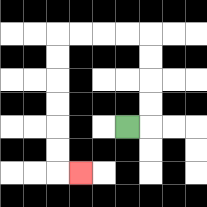{'start': '[5, 5]', 'end': '[3, 7]', 'path_directions': 'R,U,U,U,U,L,L,L,L,D,D,D,D,D,D,R', 'path_coordinates': '[[5, 5], [6, 5], [6, 4], [6, 3], [6, 2], [6, 1], [5, 1], [4, 1], [3, 1], [2, 1], [2, 2], [2, 3], [2, 4], [2, 5], [2, 6], [2, 7], [3, 7]]'}